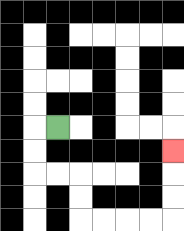{'start': '[2, 5]', 'end': '[7, 6]', 'path_directions': 'L,D,D,R,R,D,D,R,R,R,R,U,U,U', 'path_coordinates': '[[2, 5], [1, 5], [1, 6], [1, 7], [2, 7], [3, 7], [3, 8], [3, 9], [4, 9], [5, 9], [6, 9], [7, 9], [7, 8], [7, 7], [7, 6]]'}